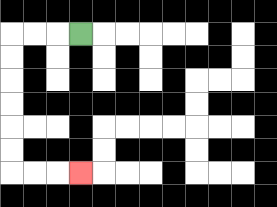{'start': '[3, 1]', 'end': '[3, 7]', 'path_directions': 'L,L,L,D,D,D,D,D,D,R,R,R', 'path_coordinates': '[[3, 1], [2, 1], [1, 1], [0, 1], [0, 2], [0, 3], [0, 4], [0, 5], [0, 6], [0, 7], [1, 7], [2, 7], [3, 7]]'}